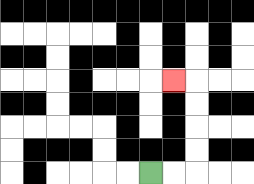{'start': '[6, 7]', 'end': '[7, 3]', 'path_directions': 'R,R,U,U,U,U,L', 'path_coordinates': '[[6, 7], [7, 7], [8, 7], [8, 6], [8, 5], [8, 4], [8, 3], [7, 3]]'}